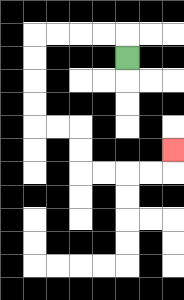{'start': '[5, 2]', 'end': '[7, 6]', 'path_directions': 'U,L,L,L,L,D,D,D,D,R,R,D,D,R,R,R,R,U', 'path_coordinates': '[[5, 2], [5, 1], [4, 1], [3, 1], [2, 1], [1, 1], [1, 2], [1, 3], [1, 4], [1, 5], [2, 5], [3, 5], [3, 6], [3, 7], [4, 7], [5, 7], [6, 7], [7, 7], [7, 6]]'}